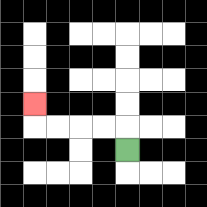{'start': '[5, 6]', 'end': '[1, 4]', 'path_directions': 'U,L,L,L,L,U', 'path_coordinates': '[[5, 6], [5, 5], [4, 5], [3, 5], [2, 5], [1, 5], [1, 4]]'}